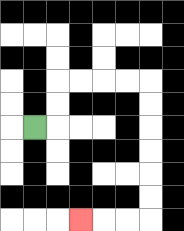{'start': '[1, 5]', 'end': '[3, 9]', 'path_directions': 'R,U,U,R,R,R,R,D,D,D,D,D,D,L,L,L', 'path_coordinates': '[[1, 5], [2, 5], [2, 4], [2, 3], [3, 3], [4, 3], [5, 3], [6, 3], [6, 4], [6, 5], [6, 6], [6, 7], [6, 8], [6, 9], [5, 9], [4, 9], [3, 9]]'}